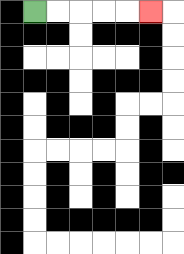{'start': '[1, 0]', 'end': '[6, 0]', 'path_directions': 'R,R,R,R,R', 'path_coordinates': '[[1, 0], [2, 0], [3, 0], [4, 0], [5, 0], [6, 0]]'}